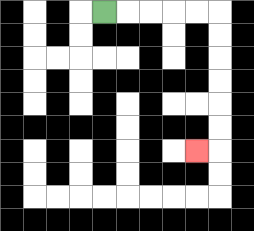{'start': '[4, 0]', 'end': '[8, 6]', 'path_directions': 'R,R,R,R,R,D,D,D,D,D,D,L', 'path_coordinates': '[[4, 0], [5, 0], [6, 0], [7, 0], [8, 0], [9, 0], [9, 1], [9, 2], [9, 3], [9, 4], [9, 5], [9, 6], [8, 6]]'}